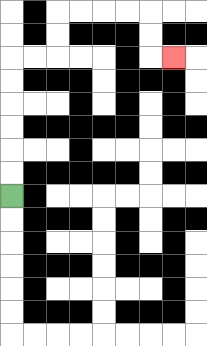{'start': '[0, 8]', 'end': '[7, 2]', 'path_directions': 'U,U,U,U,U,U,R,R,U,U,R,R,R,R,D,D,R', 'path_coordinates': '[[0, 8], [0, 7], [0, 6], [0, 5], [0, 4], [0, 3], [0, 2], [1, 2], [2, 2], [2, 1], [2, 0], [3, 0], [4, 0], [5, 0], [6, 0], [6, 1], [6, 2], [7, 2]]'}